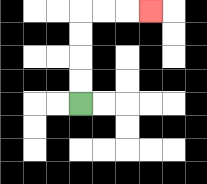{'start': '[3, 4]', 'end': '[6, 0]', 'path_directions': 'U,U,U,U,R,R,R', 'path_coordinates': '[[3, 4], [3, 3], [3, 2], [3, 1], [3, 0], [4, 0], [5, 0], [6, 0]]'}